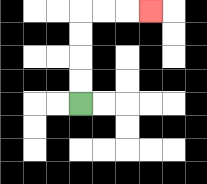{'start': '[3, 4]', 'end': '[6, 0]', 'path_directions': 'U,U,U,U,R,R,R', 'path_coordinates': '[[3, 4], [3, 3], [3, 2], [3, 1], [3, 0], [4, 0], [5, 0], [6, 0]]'}